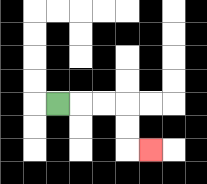{'start': '[2, 4]', 'end': '[6, 6]', 'path_directions': 'R,R,R,D,D,R', 'path_coordinates': '[[2, 4], [3, 4], [4, 4], [5, 4], [5, 5], [5, 6], [6, 6]]'}